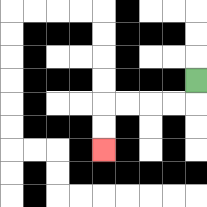{'start': '[8, 3]', 'end': '[4, 6]', 'path_directions': 'D,L,L,L,L,D,D', 'path_coordinates': '[[8, 3], [8, 4], [7, 4], [6, 4], [5, 4], [4, 4], [4, 5], [4, 6]]'}